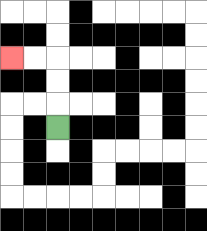{'start': '[2, 5]', 'end': '[0, 2]', 'path_directions': 'U,U,U,L,L', 'path_coordinates': '[[2, 5], [2, 4], [2, 3], [2, 2], [1, 2], [0, 2]]'}